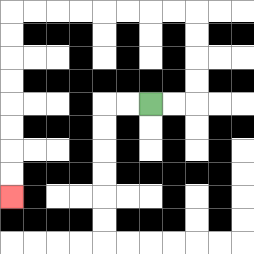{'start': '[6, 4]', 'end': '[0, 8]', 'path_directions': 'R,R,U,U,U,U,L,L,L,L,L,L,L,L,D,D,D,D,D,D,D,D', 'path_coordinates': '[[6, 4], [7, 4], [8, 4], [8, 3], [8, 2], [8, 1], [8, 0], [7, 0], [6, 0], [5, 0], [4, 0], [3, 0], [2, 0], [1, 0], [0, 0], [0, 1], [0, 2], [0, 3], [0, 4], [0, 5], [0, 6], [0, 7], [0, 8]]'}